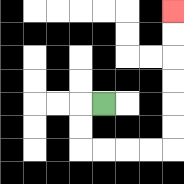{'start': '[4, 4]', 'end': '[7, 0]', 'path_directions': 'L,D,D,R,R,R,R,U,U,U,U,U,U', 'path_coordinates': '[[4, 4], [3, 4], [3, 5], [3, 6], [4, 6], [5, 6], [6, 6], [7, 6], [7, 5], [7, 4], [7, 3], [7, 2], [7, 1], [7, 0]]'}